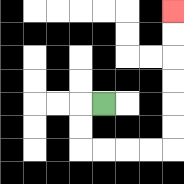{'start': '[4, 4]', 'end': '[7, 0]', 'path_directions': 'L,D,D,R,R,R,R,U,U,U,U,U,U', 'path_coordinates': '[[4, 4], [3, 4], [3, 5], [3, 6], [4, 6], [5, 6], [6, 6], [7, 6], [7, 5], [7, 4], [7, 3], [7, 2], [7, 1], [7, 0]]'}